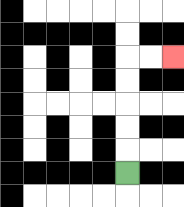{'start': '[5, 7]', 'end': '[7, 2]', 'path_directions': 'U,U,U,U,U,R,R', 'path_coordinates': '[[5, 7], [5, 6], [5, 5], [5, 4], [5, 3], [5, 2], [6, 2], [7, 2]]'}